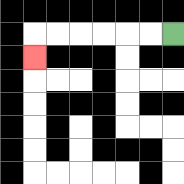{'start': '[7, 1]', 'end': '[1, 2]', 'path_directions': 'L,L,L,L,L,L,D', 'path_coordinates': '[[7, 1], [6, 1], [5, 1], [4, 1], [3, 1], [2, 1], [1, 1], [1, 2]]'}